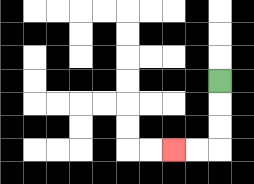{'start': '[9, 3]', 'end': '[7, 6]', 'path_directions': 'D,D,D,L,L', 'path_coordinates': '[[9, 3], [9, 4], [9, 5], [9, 6], [8, 6], [7, 6]]'}